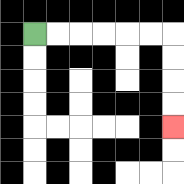{'start': '[1, 1]', 'end': '[7, 5]', 'path_directions': 'R,R,R,R,R,R,D,D,D,D', 'path_coordinates': '[[1, 1], [2, 1], [3, 1], [4, 1], [5, 1], [6, 1], [7, 1], [7, 2], [7, 3], [7, 4], [7, 5]]'}